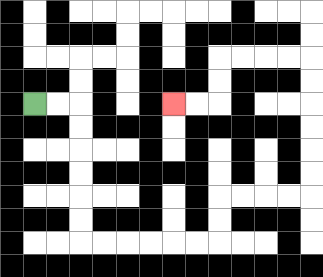{'start': '[1, 4]', 'end': '[7, 4]', 'path_directions': 'R,R,D,D,D,D,D,D,R,R,R,R,R,R,U,U,R,R,R,R,U,U,U,U,U,U,L,L,L,L,D,D,L,L', 'path_coordinates': '[[1, 4], [2, 4], [3, 4], [3, 5], [3, 6], [3, 7], [3, 8], [3, 9], [3, 10], [4, 10], [5, 10], [6, 10], [7, 10], [8, 10], [9, 10], [9, 9], [9, 8], [10, 8], [11, 8], [12, 8], [13, 8], [13, 7], [13, 6], [13, 5], [13, 4], [13, 3], [13, 2], [12, 2], [11, 2], [10, 2], [9, 2], [9, 3], [9, 4], [8, 4], [7, 4]]'}